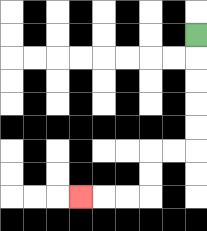{'start': '[8, 1]', 'end': '[3, 8]', 'path_directions': 'D,D,D,D,D,L,L,D,D,L,L,L', 'path_coordinates': '[[8, 1], [8, 2], [8, 3], [8, 4], [8, 5], [8, 6], [7, 6], [6, 6], [6, 7], [6, 8], [5, 8], [4, 8], [3, 8]]'}